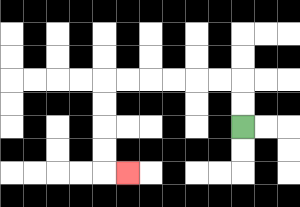{'start': '[10, 5]', 'end': '[5, 7]', 'path_directions': 'U,U,L,L,L,L,L,L,D,D,D,D,R', 'path_coordinates': '[[10, 5], [10, 4], [10, 3], [9, 3], [8, 3], [7, 3], [6, 3], [5, 3], [4, 3], [4, 4], [4, 5], [4, 6], [4, 7], [5, 7]]'}